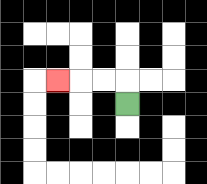{'start': '[5, 4]', 'end': '[2, 3]', 'path_directions': 'U,L,L,L', 'path_coordinates': '[[5, 4], [5, 3], [4, 3], [3, 3], [2, 3]]'}